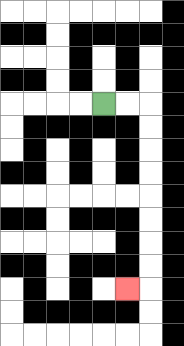{'start': '[4, 4]', 'end': '[5, 12]', 'path_directions': 'R,R,D,D,D,D,D,D,D,D,L', 'path_coordinates': '[[4, 4], [5, 4], [6, 4], [6, 5], [6, 6], [6, 7], [6, 8], [6, 9], [6, 10], [6, 11], [6, 12], [5, 12]]'}